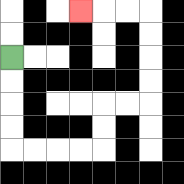{'start': '[0, 2]', 'end': '[3, 0]', 'path_directions': 'D,D,D,D,R,R,R,R,U,U,R,R,U,U,U,U,L,L,L', 'path_coordinates': '[[0, 2], [0, 3], [0, 4], [0, 5], [0, 6], [1, 6], [2, 6], [3, 6], [4, 6], [4, 5], [4, 4], [5, 4], [6, 4], [6, 3], [6, 2], [6, 1], [6, 0], [5, 0], [4, 0], [3, 0]]'}